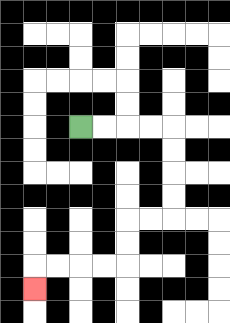{'start': '[3, 5]', 'end': '[1, 12]', 'path_directions': 'R,R,R,R,D,D,D,D,L,L,D,D,L,L,L,L,D', 'path_coordinates': '[[3, 5], [4, 5], [5, 5], [6, 5], [7, 5], [7, 6], [7, 7], [7, 8], [7, 9], [6, 9], [5, 9], [5, 10], [5, 11], [4, 11], [3, 11], [2, 11], [1, 11], [1, 12]]'}